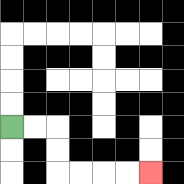{'start': '[0, 5]', 'end': '[6, 7]', 'path_directions': 'R,R,D,D,R,R,R,R', 'path_coordinates': '[[0, 5], [1, 5], [2, 5], [2, 6], [2, 7], [3, 7], [4, 7], [5, 7], [6, 7]]'}